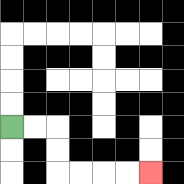{'start': '[0, 5]', 'end': '[6, 7]', 'path_directions': 'R,R,D,D,R,R,R,R', 'path_coordinates': '[[0, 5], [1, 5], [2, 5], [2, 6], [2, 7], [3, 7], [4, 7], [5, 7], [6, 7]]'}